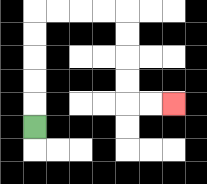{'start': '[1, 5]', 'end': '[7, 4]', 'path_directions': 'U,U,U,U,U,R,R,R,R,D,D,D,D,R,R', 'path_coordinates': '[[1, 5], [1, 4], [1, 3], [1, 2], [1, 1], [1, 0], [2, 0], [3, 0], [4, 0], [5, 0], [5, 1], [5, 2], [5, 3], [5, 4], [6, 4], [7, 4]]'}